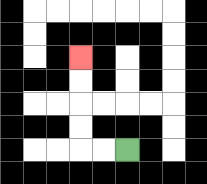{'start': '[5, 6]', 'end': '[3, 2]', 'path_directions': 'L,L,U,U,U,U', 'path_coordinates': '[[5, 6], [4, 6], [3, 6], [3, 5], [3, 4], [3, 3], [3, 2]]'}